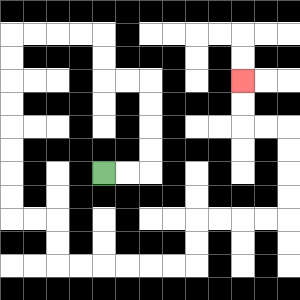{'start': '[4, 7]', 'end': '[10, 3]', 'path_directions': 'R,R,U,U,U,U,L,L,U,U,L,L,L,L,D,D,D,D,D,D,D,D,R,R,D,D,R,R,R,R,R,R,U,U,R,R,R,R,U,U,U,U,L,L,U,U', 'path_coordinates': '[[4, 7], [5, 7], [6, 7], [6, 6], [6, 5], [6, 4], [6, 3], [5, 3], [4, 3], [4, 2], [4, 1], [3, 1], [2, 1], [1, 1], [0, 1], [0, 2], [0, 3], [0, 4], [0, 5], [0, 6], [0, 7], [0, 8], [0, 9], [1, 9], [2, 9], [2, 10], [2, 11], [3, 11], [4, 11], [5, 11], [6, 11], [7, 11], [8, 11], [8, 10], [8, 9], [9, 9], [10, 9], [11, 9], [12, 9], [12, 8], [12, 7], [12, 6], [12, 5], [11, 5], [10, 5], [10, 4], [10, 3]]'}